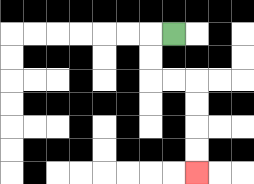{'start': '[7, 1]', 'end': '[8, 7]', 'path_directions': 'L,D,D,R,R,D,D,D,D', 'path_coordinates': '[[7, 1], [6, 1], [6, 2], [6, 3], [7, 3], [8, 3], [8, 4], [8, 5], [8, 6], [8, 7]]'}